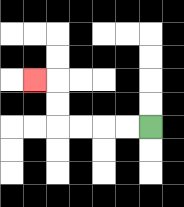{'start': '[6, 5]', 'end': '[1, 3]', 'path_directions': 'L,L,L,L,U,U,L', 'path_coordinates': '[[6, 5], [5, 5], [4, 5], [3, 5], [2, 5], [2, 4], [2, 3], [1, 3]]'}